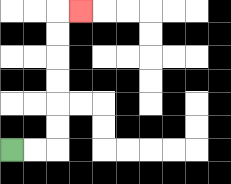{'start': '[0, 6]', 'end': '[3, 0]', 'path_directions': 'R,R,U,U,U,U,U,U,R', 'path_coordinates': '[[0, 6], [1, 6], [2, 6], [2, 5], [2, 4], [2, 3], [2, 2], [2, 1], [2, 0], [3, 0]]'}